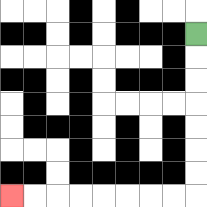{'start': '[8, 1]', 'end': '[0, 8]', 'path_directions': 'D,D,D,D,D,D,D,L,L,L,L,L,L,L,L', 'path_coordinates': '[[8, 1], [8, 2], [8, 3], [8, 4], [8, 5], [8, 6], [8, 7], [8, 8], [7, 8], [6, 8], [5, 8], [4, 8], [3, 8], [2, 8], [1, 8], [0, 8]]'}